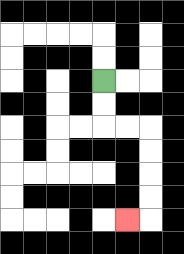{'start': '[4, 3]', 'end': '[5, 9]', 'path_directions': 'D,D,R,R,D,D,D,D,L', 'path_coordinates': '[[4, 3], [4, 4], [4, 5], [5, 5], [6, 5], [6, 6], [6, 7], [6, 8], [6, 9], [5, 9]]'}